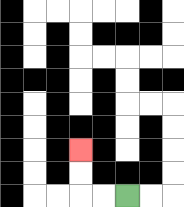{'start': '[5, 8]', 'end': '[3, 6]', 'path_directions': 'L,L,U,U', 'path_coordinates': '[[5, 8], [4, 8], [3, 8], [3, 7], [3, 6]]'}